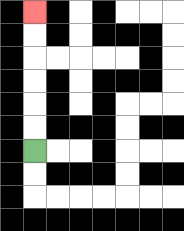{'start': '[1, 6]', 'end': '[1, 0]', 'path_directions': 'U,U,U,U,U,U', 'path_coordinates': '[[1, 6], [1, 5], [1, 4], [1, 3], [1, 2], [1, 1], [1, 0]]'}